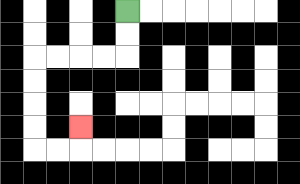{'start': '[5, 0]', 'end': '[3, 5]', 'path_directions': 'D,D,L,L,L,L,D,D,D,D,R,R,U', 'path_coordinates': '[[5, 0], [5, 1], [5, 2], [4, 2], [3, 2], [2, 2], [1, 2], [1, 3], [1, 4], [1, 5], [1, 6], [2, 6], [3, 6], [3, 5]]'}